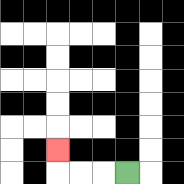{'start': '[5, 7]', 'end': '[2, 6]', 'path_directions': 'L,L,L,U', 'path_coordinates': '[[5, 7], [4, 7], [3, 7], [2, 7], [2, 6]]'}